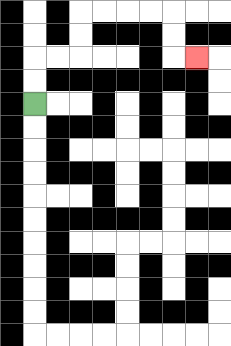{'start': '[1, 4]', 'end': '[8, 2]', 'path_directions': 'U,U,R,R,U,U,R,R,R,R,D,D,R', 'path_coordinates': '[[1, 4], [1, 3], [1, 2], [2, 2], [3, 2], [3, 1], [3, 0], [4, 0], [5, 0], [6, 0], [7, 0], [7, 1], [7, 2], [8, 2]]'}